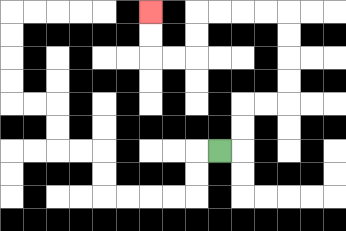{'start': '[9, 6]', 'end': '[6, 0]', 'path_directions': 'R,U,U,R,R,U,U,U,U,L,L,L,L,D,D,L,L,U,U', 'path_coordinates': '[[9, 6], [10, 6], [10, 5], [10, 4], [11, 4], [12, 4], [12, 3], [12, 2], [12, 1], [12, 0], [11, 0], [10, 0], [9, 0], [8, 0], [8, 1], [8, 2], [7, 2], [6, 2], [6, 1], [6, 0]]'}